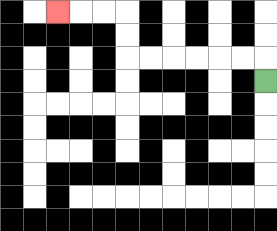{'start': '[11, 3]', 'end': '[2, 0]', 'path_directions': 'U,L,L,L,L,L,L,U,U,L,L,L', 'path_coordinates': '[[11, 3], [11, 2], [10, 2], [9, 2], [8, 2], [7, 2], [6, 2], [5, 2], [5, 1], [5, 0], [4, 0], [3, 0], [2, 0]]'}